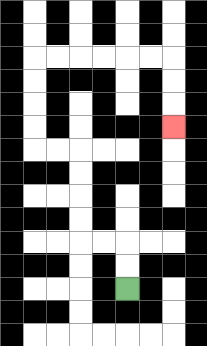{'start': '[5, 12]', 'end': '[7, 5]', 'path_directions': 'U,U,L,L,U,U,U,U,L,L,U,U,U,U,R,R,R,R,R,R,D,D,D', 'path_coordinates': '[[5, 12], [5, 11], [5, 10], [4, 10], [3, 10], [3, 9], [3, 8], [3, 7], [3, 6], [2, 6], [1, 6], [1, 5], [1, 4], [1, 3], [1, 2], [2, 2], [3, 2], [4, 2], [5, 2], [6, 2], [7, 2], [7, 3], [7, 4], [7, 5]]'}